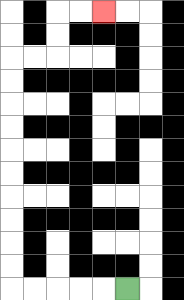{'start': '[5, 12]', 'end': '[4, 0]', 'path_directions': 'L,L,L,L,L,U,U,U,U,U,U,U,U,U,U,R,R,U,U,R,R', 'path_coordinates': '[[5, 12], [4, 12], [3, 12], [2, 12], [1, 12], [0, 12], [0, 11], [0, 10], [0, 9], [0, 8], [0, 7], [0, 6], [0, 5], [0, 4], [0, 3], [0, 2], [1, 2], [2, 2], [2, 1], [2, 0], [3, 0], [4, 0]]'}